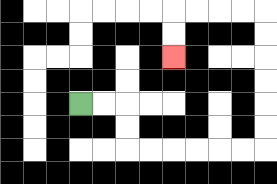{'start': '[3, 4]', 'end': '[7, 2]', 'path_directions': 'R,R,D,D,R,R,R,R,R,R,U,U,U,U,U,U,L,L,L,L,D,D', 'path_coordinates': '[[3, 4], [4, 4], [5, 4], [5, 5], [5, 6], [6, 6], [7, 6], [8, 6], [9, 6], [10, 6], [11, 6], [11, 5], [11, 4], [11, 3], [11, 2], [11, 1], [11, 0], [10, 0], [9, 0], [8, 0], [7, 0], [7, 1], [7, 2]]'}